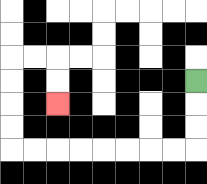{'start': '[8, 3]', 'end': '[2, 4]', 'path_directions': 'D,D,D,L,L,L,L,L,L,L,L,U,U,U,U,R,R,D,D', 'path_coordinates': '[[8, 3], [8, 4], [8, 5], [8, 6], [7, 6], [6, 6], [5, 6], [4, 6], [3, 6], [2, 6], [1, 6], [0, 6], [0, 5], [0, 4], [0, 3], [0, 2], [1, 2], [2, 2], [2, 3], [2, 4]]'}